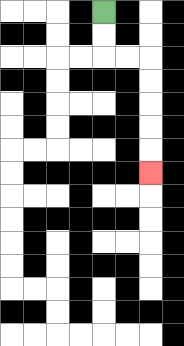{'start': '[4, 0]', 'end': '[6, 7]', 'path_directions': 'D,D,R,R,D,D,D,D,D', 'path_coordinates': '[[4, 0], [4, 1], [4, 2], [5, 2], [6, 2], [6, 3], [6, 4], [6, 5], [6, 6], [6, 7]]'}